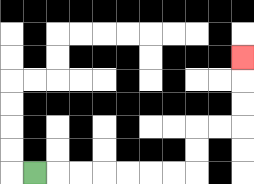{'start': '[1, 7]', 'end': '[10, 2]', 'path_directions': 'R,R,R,R,R,R,R,U,U,R,R,U,U,U', 'path_coordinates': '[[1, 7], [2, 7], [3, 7], [4, 7], [5, 7], [6, 7], [7, 7], [8, 7], [8, 6], [8, 5], [9, 5], [10, 5], [10, 4], [10, 3], [10, 2]]'}